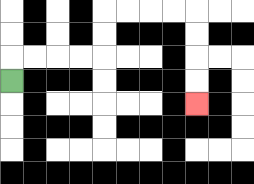{'start': '[0, 3]', 'end': '[8, 4]', 'path_directions': 'U,R,R,R,R,U,U,R,R,R,R,D,D,D,D', 'path_coordinates': '[[0, 3], [0, 2], [1, 2], [2, 2], [3, 2], [4, 2], [4, 1], [4, 0], [5, 0], [6, 0], [7, 0], [8, 0], [8, 1], [8, 2], [8, 3], [8, 4]]'}